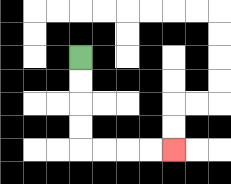{'start': '[3, 2]', 'end': '[7, 6]', 'path_directions': 'D,D,D,D,R,R,R,R', 'path_coordinates': '[[3, 2], [3, 3], [3, 4], [3, 5], [3, 6], [4, 6], [5, 6], [6, 6], [7, 6]]'}